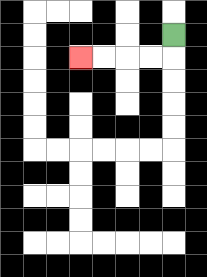{'start': '[7, 1]', 'end': '[3, 2]', 'path_directions': 'D,L,L,L,L', 'path_coordinates': '[[7, 1], [7, 2], [6, 2], [5, 2], [4, 2], [3, 2]]'}